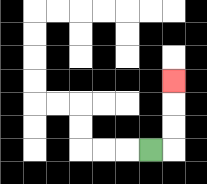{'start': '[6, 6]', 'end': '[7, 3]', 'path_directions': 'R,U,U,U', 'path_coordinates': '[[6, 6], [7, 6], [7, 5], [7, 4], [7, 3]]'}